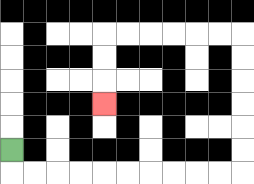{'start': '[0, 6]', 'end': '[4, 4]', 'path_directions': 'D,R,R,R,R,R,R,R,R,R,R,U,U,U,U,U,U,L,L,L,L,L,L,D,D,D', 'path_coordinates': '[[0, 6], [0, 7], [1, 7], [2, 7], [3, 7], [4, 7], [5, 7], [6, 7], [7, 7], [8, 7], [9, 7], [10, 7], [10, 6], [10, 5], [10, 4], [10, 3], [10, 2], [10, 1], [9, 1], [8, 1], [7, 1], [6, 1], [5, 1], [4, 1], [4, 2], [4, 3], [4, 4]]'}